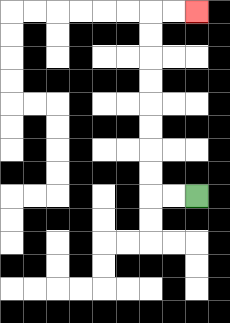{'start': '[8, 8]', 'end': '[8, 0]', 'path_directions': 'L,L,U,U,U,U,U,U,U,U,R,R', 'path_coordinates': '[[8, 8], [7, 8], [6, 8], [6, 7], [6, 6], [6, 5], [6, 4], [6, 3], [6, 2], [6, 1], [6, 0], [7, 0], [8, 0]]'}